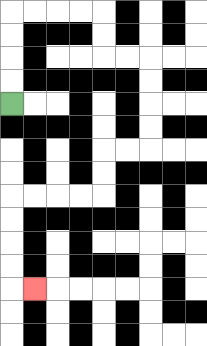{'start': '[0, 4]', 'end': '[1, 12]', 'path_directions': 'U,U,U,U,R,R,R,R,D,D,R,R,D,D,D,D,L,L,D,D,L,L,L,L,D,D,D,D,R', 'path_coordinates': '[[0, 4], [0, 3], [0, 2], [0, 1], [0, 0], [1, 0], [2, 0], [3, 0], [4, 0], [4, 1], [4, 2], [5, 2], [6, 2], [6, 3], [6, 4], [6, 5], [6, 6], [5, 6], [4, 6], [4, 7], [4, 8], [3, 8], [2, 8], [1, 8], [0, 8], [0, 9], [0, 10], [0, 11], [0, 12], [1, 12]]'}